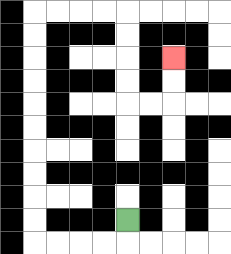{'start': '[5, 9]', 'end': '[7, 2]', 'path_directions': 'D,L,L,L,L,U,U,U,U,U,U,U,U,U,U,R,R,R,R,D,D,D,D,R,R,U,U', 'path_coordinates': '[[5, 9], [5, 10], [4, 10], [3, 10], [2, 10], [1, 10], [1, 9], [1, 8], [1, 7], [1, 6], [1, 5], [1, 4], [1, 3], [1, 2], [1, 1], [1, 0], [2, 0], [3, 0], [4, 0], [5, 0], [5, 1], [5, 2], [5, 3], [5, 4], [6, 4], [7, 4], [7, 3], [7, 2]]'}